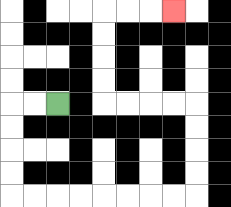{'start': '[2, 4]', 'end': '[7, 0]', 'path_directions': 'L,L,D,D,D,D,R,R,R,R,R,R,R,R,U,U,U,U,L,L,L,L,U,U,U,U,R,R,R', 'path_coordinates': '[[2, 4], [1, 4], [0, 4], [0, 5], [0, 6], [0, 7], [0, 8], [1, 8], [2, 8], [3, 8], [4, 8], [5, 8], [6, 8], [7, 8], [8, 8], [8, 7], [8, 6], [8, 5], [8, 4], [7, 4], [6, 4], [5, 4], [4, 4], [4, 3], [4, 2], [4, 1], [4, 0], [5, 0], [6, 0], [7, 0]]'}